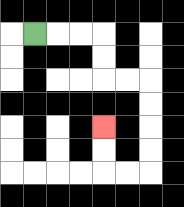{'start': '[1, 1]', 'end': '[4, 5]', 'path_directions': 'R,R,R,D,D,R,R,D,D,D,D,L,L,U,U', 'path_coordinates': '[[1, 1], [2, 1], [3, 1], [4, 1], [4, 2], [4, 3], [5, 3], [6, 3], [6, 4], [6, 5], [6, 6], [6, 7], [5, 7], [4, 7], [4, 6], [4, 5]]'}